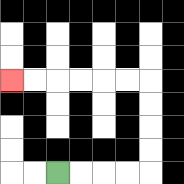{'start': '[2, 7]', 'end': '[0, 3]', 'path_directions': 'R,R,R,R,U,U,U,U,L,L,L,L,L,L', 'path_coordinates': '[[2, 7], [3, 7], [4, 7], [5, 7], [6, 7], [6, 6], [6, 5], [6, 4], [6, 3], [5, 3], [4, 3], [3, 3], [2, 3], [1, 3], [0, 3]]'}